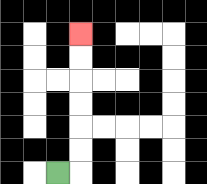{'start': '[2, 7]', 'end': '[3, 1]', 'path_directions': 'R,U,U,U,U,U,U', 'path_coordinates': '[[2, 7], [3, 7], [3, 6], [3, 5], [3, 4], [3, 3], [3, 2], [3, 1]]'}